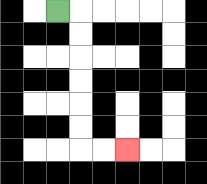{'start': '[2, 0]', 'end': '[5, 6]', 'path_directions': 'R,D,D,D,D,D,D,R,R', 'path_coordinates': '[[2, 0], [3, 0], [3, 1], [3, 2], [3, 3], [3, 4], [3, 5], [3, 6], [4, 6], [5, 6]]'}